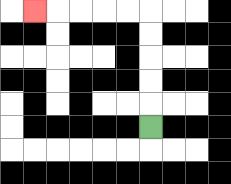{'start': '[6, 5]', 'end': '[1, 0]', 'path_directions': 'U,U,U,U,U,L,L,L,L,L', 'path_coordinates': '[[6, 5], [6, 4], [6, 3], [6, 2], [6, 1], [6, 0], [5, 0], [4, 0], [3, 0], [2, 0], [1, 0]]'}